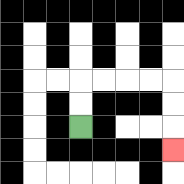{'start': '[3, 5]', 'end': '[7, 6]', 'path_directions': 'U,U,R,R,R,R,D,D,D', 'path_coordinates': '[[3, 5], [3, 4], [3, 3], [4, 3], [5, 3], [6, 3], [7, 3], [7, 4], [7, 5], [7, 6]]'}